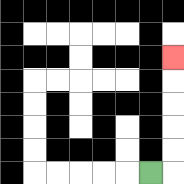{'start': '[6, 7]', 'end': '[7, 2]', 'path_directions': 'R,U,U,U,U,U', 'path_coordinates': '[[6, 7], [7, 7], [7, 6], [7, 5], [7, 4], [7, 3], [7, 2]]'}